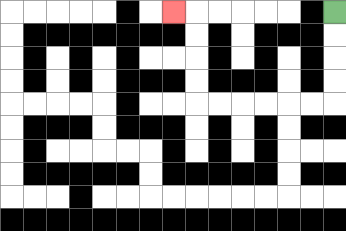{'start': '[14, 0]', 'end': '[7, 0]', 'path_directions': 'D,D,D,D,L,L,L,L,L,L,U,U,U,U,L', 'path_coordinates': '[[14, 0], [14, 1], [14, 2], [14, 3], [14, 4], [13, 4], [12, 4], [11, 4], [10, 4], [9, 4], [8, 4], [8, 3], [8, 2], [8, 1], [8, 0], [7, 0]]'}